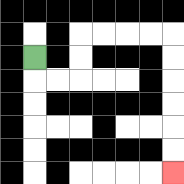{'start': '[1, 2]', 'end': '[7, 7]', 'path_directions': 'D,R,R,U,U,R,R,R,R,D,D,D,D,D,D', 'path_coordinates': '[[1, 2], [1, 3], [2, 3], [3, 3], [3, 2], [3, 1], [4, 1], [5, 1], [6, 1], [7, 1], [7, 2], [7, 3], [7, 4], [7, 5], [7, 6], [7, 7]]'}